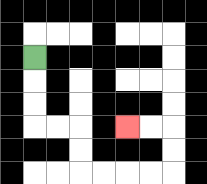{'start': '[1, 2]', 'end': '[5, 5]', 'path_directions': 'D,D,D,R,R,D,D,R,R,R,R,U,U,L,L', 'path_coordinates': '[[1, 2], [1, 3], [1, 4], [1, 5], [2, 5], [3, 5], [3, 6], [3, 7], [4, 7], [5, 7], [6, 7], [7, 7], [7, 6], [7, 5], [6, 5], [5, 5]]'}